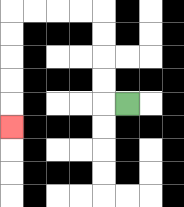{'start': '[5, 4]', 'end': '[0, 5]', 'path_directions': 'L,U,U,U,U,L,L,L,L,D,D,D,D,D', 'path_coordinates': '[[5, 4], [4, 4], [4, 3], [4, 2], [4, 1], [4, 0], [3, 0], [2, 0], [1, 0], [0, 0], [0, 1], [0, 2], [0, 3], [0, 4], [0, 5]]'}